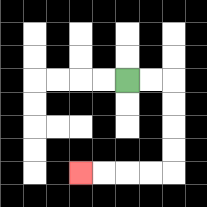{'start': '[5, 3]', 'end': '[3, 7]', 'path_directions': 'R,R,D,D,D,D,L,L,L,L', 'path_coordinates': '[[5, 3], [6, 3], [7, 3], [7, 4], [7, 5], [7, 6], [7, 7], [6, 7], [5, 7], [4, 7], [3, 7]]'}